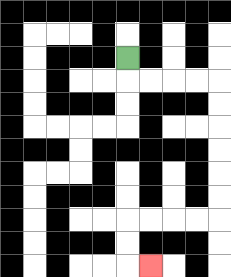{'start': '[5, 2]', 'end': '[6, 11]', 'path_directions': 'D,R,R,R,R,D,D,D,D,D,D,L,L,L,L,D,D,R', 'path_coordinates': '[[5, 2], [5, 3], [6, 3], [7, 3], [8, 3], [9, 3], [9, 4], [9, 5], [9, 6], [9, 7], [9, 8], [9, 9], [8, 9], [7, 9], [6, 9], [5, 9], [5, 10], [5, 11], [6, 11]]'}